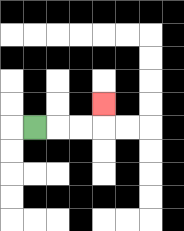{'start': '[1, 5]', 'end': '[4, 4]', 'path_directions': 'R,R,R,U', 'path_coordinates': '[[1, 5], [2, 5], [3, 5], [4, 5], [4, 4]]'}